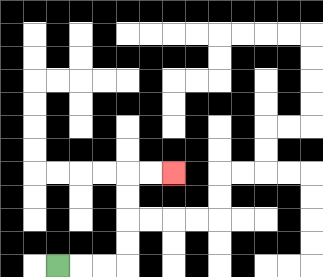{'start': '[2, 11]', 'end': '[7, 7]', 'path_directions': 'R,R,R,U,U,U,U,R,R', 'path_coordinates': '[[2, 11], [3, 11], [4, 11], [5, 11], [5, 10], [5, 9], [5, 8], [5, 7], [6, 7], [7, 7]]'}